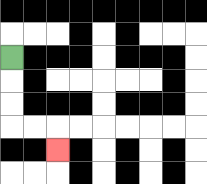{'start': '[0, 2]', 'end': '[2, 6]', 'path_directions': 'D,D,D,R,R,D', 'path_coordinates': '[[0, 2], [0, 3], [0, 4], [0, 5], [1, 5], [2, 5], [2, 6]]'}